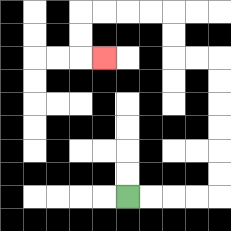{'start': '[5, 8]', 'end': '[4, 2]', 'path_directions': 'R,R,R,R,U,U,U,U,U,U,L,L,U,U,L,L,L,L,D,D,R', 'path_coordinates': '[[5, 8], [6, 8], [7, 8], [8, 8], [9, 8], [9, 7], [9, 6], [9, 5], [9, 4], [9, 3], [9, 2], [8, 2], [7, 2], [7, 1], [7, 0], [6, 0], [5, 0], [4, 0], [3, 0], [3, 1], [3, 2], [4, 2]]'}